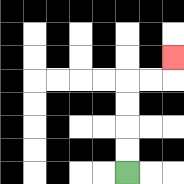{'start': '[5, 7]', 'end': '[7, 2]', 'path_directions': 'U,U,U,U,R,R,U', 'path_coordinates': '[[5, 7], [5, 6], [5, 5], [5, 4], [5, 3], [6, 3], [7, 3], [7, 2]]'}